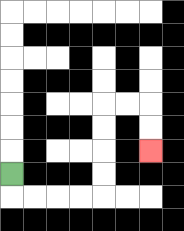{'start': '[0, 7]', 'end': '[6, 6]', 'path_directions': 'D,R,R,R,R,U,U,U,U,R,R,D,D', 'path_coordinates': '[[0, 7], [0, 8], [1, 8], [2, 8], [3, 8], [4, 8], [4, 7], [4, 6], [4, 5], [4, 4], [5, 4], [6, 4], [6, 5], [6, 6]]'}